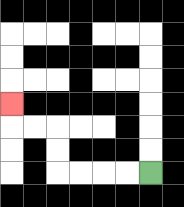{'start': '[6, 7]', 'end': '[0, 4]', 'path_directions': 'L,L,L,L,U,U,L,L,U', 'path_coordinates': '[[6, 7], [5, 7], [4, 7], [3, 7], [2, 7], [2, 6], [2, 5], [1, 5], [0, 5], [0, 4]]'}